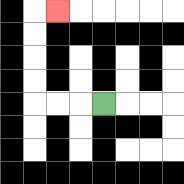{'start': '[4, 4]', 'end': '[2, 0]', 'path_directions': 'L,L,L,U,U,U,U,R', 'path_coordinates': '[[4, 4], [3, 4], [2, 4], [1, 4], [1, 3], [1, 2], [1, 1], [1, 0], [2, 0]]'}